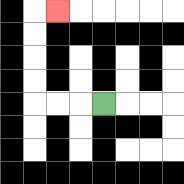{'start': '[4, 4]', 'end': '[2, 0]', 'path_directions': 'L,L,L,U,U,U,U,R', 'path_coordinates': '[[4, 4], [3, 4], [2, 4], [1, 4], [1, 3], [1, 2], [1, 1], [1, 0], [2, 0]]'}